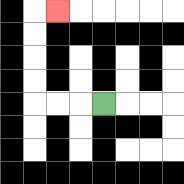{'start': '[4, 4]', 'end': '[2, 0]', 'path_directions': 'L,L,L,U,U,U,U,R', 'path_coordinates': '[[4, 4], [3, 4], [2, 4], [1, 4], [1, 3], [1, 2], [1, 1], [1, 0], [2, 0]]'}